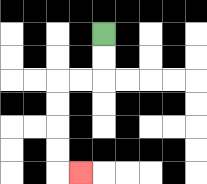{'start': '[4, 1]', 'end': '[3, 7]', 'path_directions': 'D,D,L,L,D,D,D,D,R', 'path_coordinates': '[[4, 1], [4, 2], [4, 3], [3, 3], [2, 3], [2, 4], [2, 5], [2, 6], [2, 7], [3, 7]]'}